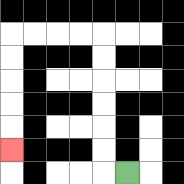{'start': '[5, 7]', 'end': '[0, 6]', 'path_directions': 'L,U,U,U,U,U,U,L,L,L,L,D,D,D,D,D', 'path_coordinates': '[[5, 7], [4, 7], [4, 6], [4, 5], [4, 4], [4, 3], [4, 2], [4, 1], [3, 1], [2, 1], [1, 1], [0, 1], [0, 2], [0, 3], [0, 4], [0, 5], [0, 6]]'}